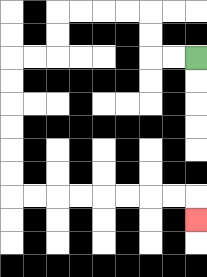{'start': '[8, 2]', 'end': '[8, 9]', 'path_directions': 'L,L,U,U,L,L,L,L,D,D,L,L,D,D,D,D,D,D,R,R,R,R,R,R,R,R,D', 'path_coordinates': '[[8, 2], [7, 2], [6, 2], [6, 1], [6, 0], [5, 0], [4, 0], [3, 0], [2, 0], [2, 1], [2, 2], [1, 2], [0, 2], [0, 3], [0, 4], [0, 5], [0, 6], [0, 7], [0, 8], [1, 8], [2, 8], [3, 8], [4, 8], [5, 8], [6, 8], [7, 8], [8, 8], [8, 9]]'}